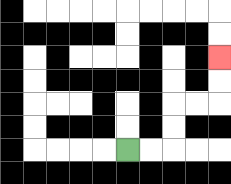{'start': '[5, 6]', 'end': '[9, 2]', 'path_directions': 'R,R,U,U,R,R,U,U', 'path_coordinates': '[[5, 6], [6, 6], [7, 6], [7, 5], [7, 4], [8, 4], [9, 4], [9, 3], [9, 2]]'}